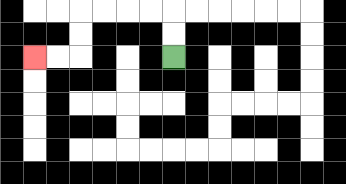{'start': '[7, 2]', 'end': '[1, 2]', 'path_directions': 'U,U,L,L,L,L,D,D,L,L', 'path_coordinates': '[[7, 2], [7, 1], [7, 0], [6, 0], [5, 0], [4, 0], [3, 0], [3, 1], [3, 2], [2, 2], [1, 2]]'}